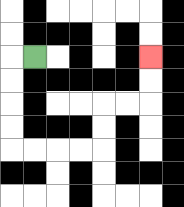{'start': '[1, 2]', 'end': '[6, 2]', 'path_directions': 'L,D,D,D,D,R,R,R,R,U,U,R,R,U,U', 'path_coordinates': '[[1, 2], [0, 2], [0, 3], [0, 4], [0, 5], [0, 6], [1, 6], [2, 6], [3, 6], [4, 6], [4, 5], [4, 4], [5, 4], [6, 4], [6, 3], [6, 2]]'}